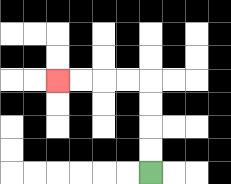{'start': '[6, 7]', 'end': '[2, 3]', 'path_directions': 'U,U,U,U,L,L,L,L', 'path_coordinates': '[[6, 7], [6, 6], [6, 5], [6, 4], [6, 3], [5, 3], [4, 3], [3, 3], [2, 3]]'}